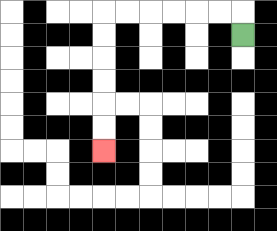{'start': '[10, 1]', 'end': '[4, 6]', 'path_directions': 'U,L,L,L,L,L,L,D,D,D,D,D,D', 'path_coordinates': '[[10, 1], [10, 0], [9, 0], [8, 0], [7, 0], [6, 0], [5, 0], [4, 0], [4, 1], [4, 2], [4, 3], [4, 4], [4, 5], [4, 6]]'}